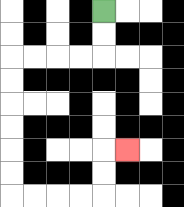{'start': '[4, 0]', 'end': '[5, 6]', 'path_directions': 'D,D,L,L,L,L,D,D,D,D,D,D,R,R,R,R,U,U,R', 'path_coordinates': '[[4, 0], [4, 1], [4, 2], [3, 2], [2, 2], [1, 2], [0, 2], [0, 3], [0, 4], [0, 5], [0, 6], [0, 7], [0, 8], [1, 8], [2, 8], [3, 8], [4, 8], [4, 7], [4, 6], [5, 6]]'}